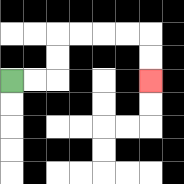{'start': '[0, 3]', 'end': '[6, 3]', 'path_directions': 'R,R,U,U,R,R,R,R,D,D', 'path_coordinates': '[[0, 3], [1, 3], [2, 3], [2, 2], [2, 1], [3, 1], [4, 1], [5, 1], [6, 1], [6, 2], [6, 3]]'}